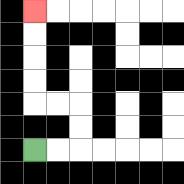{'start': '[1, 6]', 'end': '[1, 0]', 'path_directions': 'R,R,U,U,L,L,U,U,U,U', 'path_coordinates': '[[1, 6], [2, 6], [3, 6], [3, 5], [3, 4], [2, 4], [1, 4], [1, 3], [1, 2], [1, 1], [1, 0]]'}